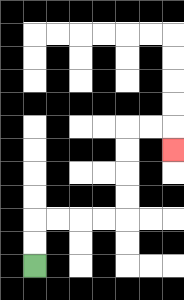{'start': '[1, 11]', 'end': '[7, 6]', 'path_directions': 'U,U,R,R,R,R,U,U,U,U,R,R,D', 'path_coordinates': '[[1, 11], [1, 10], [1, 9], [2, 9], [3, 9], [4, 9], [5, 9], [5, 8], [5, 7], [5, 6], [5, 5], [6, 5], [7, 5], [7, 6]]'}